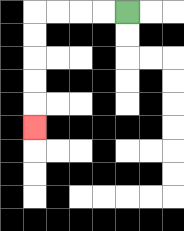{'start': '[5, 0]', 'end': '[1, 5]', 'path_directions': 'L,L,L,L,D,D,D,D,D', 'path_coordinates': '[[5, 0], [4, 0], [3, 0], [2, 0], [1, 0], [1, 1], [1, 2], [1, 3], [1, 4], [1, 5]]'}